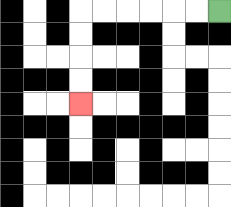{'start': '[9, 0]', 'end': '[3, 4]', 'path_directions': 'L,L,L,L,L,L,D,D,D,D', 'path_coordinates': '[[9, 0], [8, 0], [7, 0], [6, 0], [5, 0], [4, 0], [3, 0], [3, 1], [3, 2], [3, 3], [3, 4]]'}